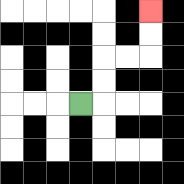{'start': '[3, 4]', 'end': '[6, 0]', 'path_directions': 'R,U,U,R,R,U,U', 'path_coordinates': '[[3, 4], [4, 4], [4, 3], [4, 2], [5, 2], [6, 2], [6, 1], [6, 0]]'}